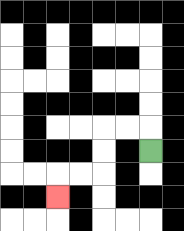{'start': '[6, 6]', 'end': '[2, 8]', 'path_directions': 'U,L,L,D,D,L,L,D', 'path_coordinates': '[[6, 6], [6, 5], [5, 5], [4, 5], [4, 6], [4, 7], [3, 7], [2, 7], [2, 8]]'}